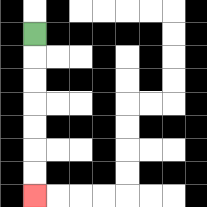{'start': '[1, 1]', 'end': '[1, 8]', 'path_directions': 'D,D,D,D,D,D,D', 'path_coordinates': '[[1, 1], [1, 2], [1, 3], [1, 4], [1, 5], [1, 6], [1, 7], [1, 8]]'}